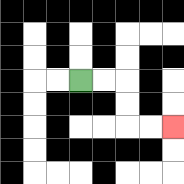{'start': '[3, 3]', 'end': '[7, 5]', 'path_directions': 'R,R,D,D,R,R', 'path_coordinates': '[[3, 3], [4, 3], [5, 3], [5, 4], [5, 5], [6, 5], [7, 5]]'}